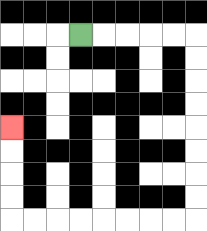{'start': '[3, 1]', 'end': '[0, 5]', 'path_directions': 'R,R,R,R,R,D,D,D,D,D,D,D,D,L,L,L,L,L,L,L,L,U,U,U,U', 'path_coordinates': '[[3, 1], [4, 1], [5, 1], [6, 1], [7, 1], [8, 1], [8, 2], [8, 3], [8, 4], [8, 5], [8, 6], [8, 7], [8, 8], [8, 9], [7, 9], [6, 9], [5, 9], [4, 9], [3, 9], [2, 9], [1, 9], [0, 9], [0, 8], [0, 7], [0, 6], [0, 5]]'}